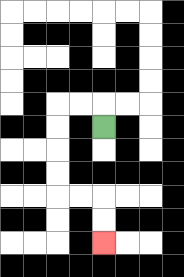{'start': '[4, 5]', 'end': '[4, 10]', 'path_directions': 'U,L,L,D,D,D,D,R,R,D,D', 'path_coordinates': '[[4, 5], [4, 4], [3, 4], [2, 4], [2, 5], [2, 6], [2, 7], [2, 8], [3, 8], [4, 8], [4, 9], [4, 10]]'}